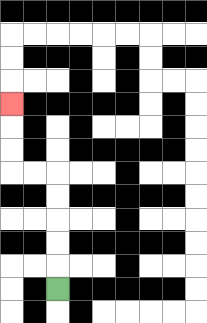{'start': '[2, 12]', 'end': '[0, 4]', 'path_directions': 'U,U,U,U,U,L,L,U,U,U', 'path_coordinates': '[[2, 12], [2, 11], [2, 10], [2, 9], [2, 8], [2, 7], [1, 7], [0, 7], [0, 6], [0, 5], [0, 4]]'}